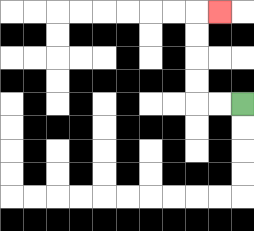{'start': '[10, 4]', 'end': '[9, 0]', 'path_directions': 'L,L,U,U,U,U,R', 'path_coordinates': '[[10, 4], [9, 4], [8, 4], [8, 3], [8, 2], [8, 1], [8, 0], [9, 0]]'}